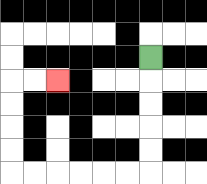{'start': '[6, 2]', 'end': '[2, 3]', 'path_directions': 'D,D,D,D,D,L,L,L,L,L,L,U,U,U,U,R,R', 'path_coordinates': '[[6, 2], [6, 3], [6, 4], [6, 5], [6, 6], [6, 7], [5, 7], [4, 7], [3, 7], [2, 7], [1, 7], [0, 7], [0, 6], [0, 5], [0, 4], [0, 3], [1, 3], [2, 3]]'}